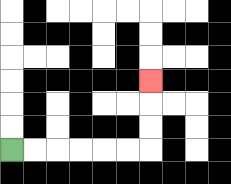{'start': '[0, 6]', 'end': '[6, 3]', 'path_directions': 'R,R,R,R,R,R,U,U,U', 'path_coordinates': '[[0, 6], [1, 6], [2, 6], [3, 6], [4, 6], [5, 6], [6, 6], [6, 5], [6, 4], [6, 3]]'}